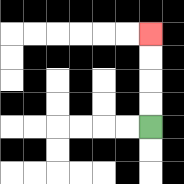{'start': '[6, 5]', 'end': '[6, 1]', 'path_directions': 'U,U,U,U', 'path_coordinates': '[[6, 5], [6, 4], [6, 3], [6, 2], [6, 1]]'}